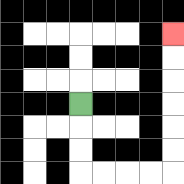{'start': '[3, 4]', 'end': '[7, 1]', 'path_directions': 'D,D,D,R,R,R,R,U,U,U,U,U,U', 'path_coordinates': '[[3, 4], [3, 5], [3, 6], [3, 7], [4, 7], [5, 7], [6, 7], [7, 7], [7, 6], [7, 5], [7, 4], [7, 3], [7, 2], [7, 1]]'}